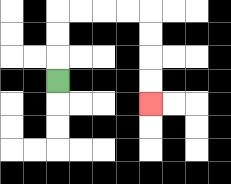{'start': '[2, 3]', 'end': '[6, 4]', 'path_directions': 'U,U,U,R,R,R,R,D,D,D,D', 'path_coordinates': '[[2, 3], [2, 2], [2, 1], [2, 0], [3, 0], [4, 0], [5, 0], [6, 0], [6, 1], [6, 2], [6, 3], [6, 4]]'}